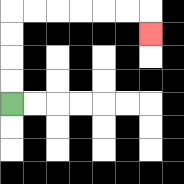{'start': '[0, 4]', 'end': '[6, 1]', 'path_directions': 'U,U,U,U,R,R,R,R,R,R,D', 'path_coordinates': '[[0, 4], [0, 3], [0, 2], [0, 1], [0, 0], [1, 0], [2, 0], [3, 0], [4, 0], [5, 0], [6, 0], [6, 1]]'}